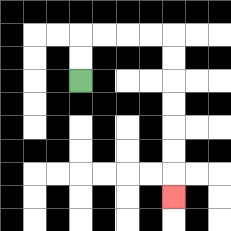{'start': '[3, 3]', 'end': '[7, 8]', 'path_directions': 'U,U,R,R,R,R,D,D,D,D,D,D,D', 'path_coordinates': '[[3, 3], [3, 2], [3, 1], [4, 1], [5, 1], [6, 1], [7, 1], [7, 2], [7, 3], [7, 4], [7, 5], [7, 6], [7, 7], [7, 8]]'}